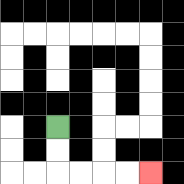{'start': '[2, 5]', 'end': '[6, 7]', 'path_directions': 'D,D,R,R,R,R', 'path_coordinates': '[[2, 5], [2, 6], [2, 7], [3, 7], [4, 7], [5, 7], [6, 7]]'}